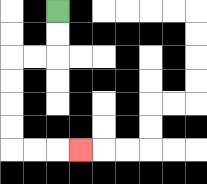{'start': '[2, 0]', 'end': '[3, 6]', 'path_directions': 'D,D,L,L,D,D,D,D,R,R,R', 'path_coordinates': '[[2, 0], [2, 1], [2, 2], [1, 2], [0, 2], [0, 3], [0, 4], [0, 5], [0, 6], [1, 6], [2, 6], [3, 6]]'}